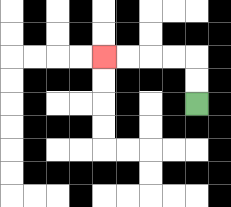{'start': '[8, 4]', 'end': '[4, 2]', 'path_directions': 'U,U,L,L,L,L', 'path_coordinates': '[[8, 4], [8, 3], [8, 2], [7, 2], [6, 2], [5, 2], [4, 2]]'}